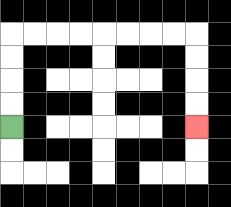{'start': '[0, 5]', 'end': '[8, 5]', 'path_directions': 'U,U,U,U,R,R,R,R,R,R,R,R,D,D,D,D', 'path_coordinates': '[[0, 5], [0, 4], [0, 3], [0, 2], [0, 1], [1, 1], [2, 1], [3, 1], [4, 1], [5, 1], [6, 1], [7, 1], [8, 1], [8, 2], [8, 3], [8, 4], [8, 5]]'}